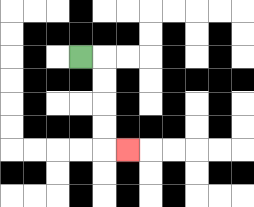{'start': '[3, 2]', 'end': '[5, 6]', 'path_directions': 'R,D,D,D,D,R', 'path_coordinates': '[[3, 2], [4, 2], [4, 3], [4, 4], [4, 5], [4, 6], [5, 6]]'}